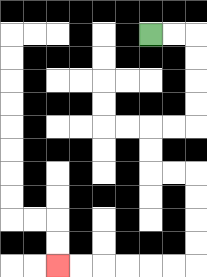{'start': '[6, 1]', 'end': '[2, 11]', 'path_directions': 'R,R,D,D,D,D,L,L,D,D,R,R,D,D,D,D,L,L,L,L,L,L', 'path_coordinates': '[[6, 1], [7, 1], [8, 1], [8, 2], [8, 3], [8, 4], [8, 5], [7, 5], [6, 5], [6, 6], [6, 7], [7, 7], [8, 7], [8, 8], [8, 9], [8, 10], [8, 11], [7, 11], [6, 11], [5, 11], [4, 11], [3, 11], [2, 11]]'}